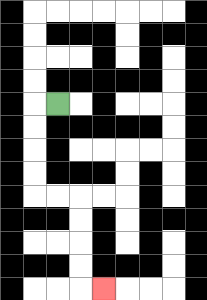{'start': '[2, 4]', 'end': '[4, 12]', 'path_directions': 'L,D,D,D,D,R,R,D,D,D,D,R', 'path_coordinates': '[[2, 4], [1, 4], [1, 5], [1, 6], [1, 7], [1, 8], [2, 8], [3, 8], [3, 9], [3, 10], [3, 11], [3, 12], [4, 12]]'}